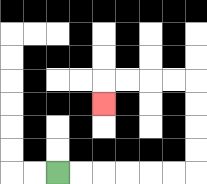{'start': '[2, 7]', 'end': '[4, 4]', 'path_directions': 'R,R,R,R,R,R,U,U,U,U,L,L,L,L,D', 'path_coordinates': '[[2, 7], [3, 7], [4, 7], [5, 7], [6, 7], [7, 7], [8, 7], [8, 6], [8, 5], [8, 4], [8, 3], [7, 3], [6, 3], [5, 3], [4, 3], [4, 4]]'}